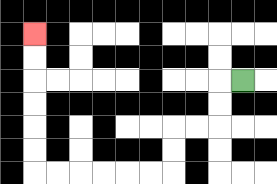{'start': '[10, 3]', 'end': '[1, 1]', 'path_directions': 'L,D,D,L,L,D,D,L,L,L,L,L,L,U,U,U,U,U,U', 'path_coordinates': '[[10, 3], [9, 3], [9, 4], [9, 5], [8, 5], [7, 5], [7, 6], [7, 7], [6, 7], [5, 7], [4, 7], [3, 7], [2, 7], [1, 7], [1, 6], [1, 5], [1, 4], [1, 3], [1, 2], [1, 1]]'}